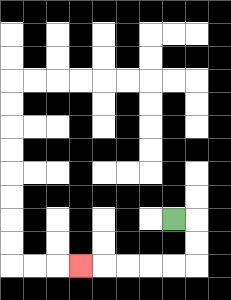{'start': '[7, 9]', 'end': '[3, 11]', 'path_directions': 'R,D,D,L,L,L,L,L', 'path_coordinates': '[[7, 9], [8, 9], [8, 10], [8, 11], [7, 11], [6, 11], [5, 11], [4, 11], [3, 11]]'}